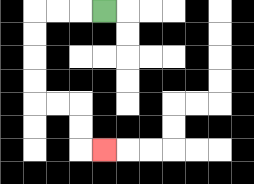{'start': '[4, 0]', 'end': '[4, 6]', 'path_directions': 'L,L,L,D,D,D,D,R,R,D,D,R', 'path_coordinates': '[[4, 0], [3, 0], [2, 0], [1, 0], [1, 1], [1, 2], [1, 3], [1, 4], [2, 4], [3, 4], [3, 5], [3, 6], [4, 6]]'}